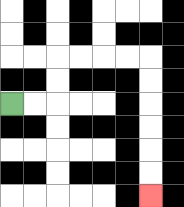{'start': '[0, 4]', 'end': '[6, 8]', 'path_directions': 'R,R,U,U,R,R,R,R,D,D,D,D,D,D', 'path_coordinates': '[[0, 4], [1, 4], [2, 4], [2, 3], [2, 2], [3, 2], [4, 2], [5, 2], [6, 2], [6, 3], [6, 4], [6, 5], [6, 6], [6, 7], [6, 8]]'}